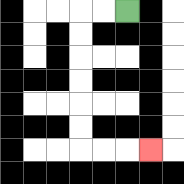{'start': '[5, 0]', 'end': '[6, 6]', 'path_directions': 'L,L,D,D,D,D,D,D,R,R,R', 'path_coordinates': '[[5, 0], [4, 0], [3, 0], [3, 1], [3, 2], [3, 3], [3, 4], [3, 5], [3, 6], [4, 6], [5, 6], [6, 6]]'}